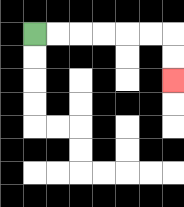{'start': '[1, 1]', 'end': '[7, 3]', 'path_directions': 'R,R,R,R,R,R,D,D', 'path_coordinates': '[[1, 1], [2, 1], [3, 1], [4, 1], [5, 1], [6, 1], [7, 1], [7, 2], [7, 3]]'}